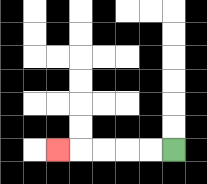{'start': '[7, 6]', 'end': '[2, 6]', 'path_directions': 'L,L,L,L,L', 'path_coordinates': '[[7, 6], [6, 6], [5, 6], [4, 6], [3, 6], [2, 6]]'}